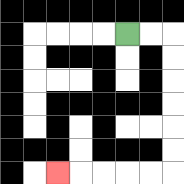{'start': '[5, 1]', 'end': '[2, 7]', 'path_directions': 'R,R,D,D,D,D,D,D,L,L,L,L,L', 'path_coordinates': '[[5, 1], [6, 1], [7, 1], [7, 2], [7, 3], [7, 4], [7, 5], [7, 6], [7, 7], [6, 7], [5, 7], [4, 7], [3, 7], [2, 7]]'}